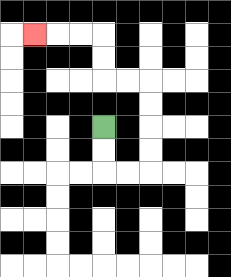{'start': '[4, 5]', 'end': '[1, 1]', 'path_directions': 'D,D,R,R,U,U,U,U,L,L,U,U,L,L,L', 'path_coordinates': '[[4, 5], [4, 6], [4, 7], [5, 7], [6, 7], [6, 6], [6, 5], [6, 4], [6, 3], [5, 3], [4, 3], [4, 2], [4, 1], [3, 1], [2, 1], [1, 1]]'}